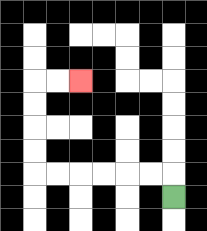{'start': '[7, 8]', 'end': '[3, 3]', 'path_directions': 'U,L,L,L,L,L,L,U,U,U,U,R,R', 'path_coordinates': '[[7, 8], [7, 7], [6, 7], [5, 7], [4, 7], [3, 7], [2, 7], [1, 7], [1, 6], [1, 5], [1, 4], [1, 3], [2, 3], [3, 3]]'}